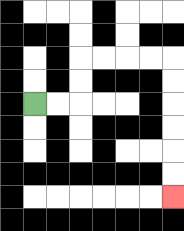{'start': '[1, 4]', 'end': '[7, 8]', 'path_directions': 'R,R,U,U,R,R,R,R,D,D,D,D,D,D', 'path_coordinates': '[[1, 4], [2, 4], [3, 4], [3, 3], [3, 2], [4, 2], [5, 2], [6, 2], [7, 2], [7, 3], [7, 4], [7, 5], [7, 6], [7, 7], [7, 8]]'}